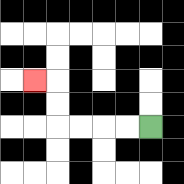{'start': '[6, 5]', 'end': '[1, 3]', 'path_directions': 'L,L,L,L,U,U,L', 'path_coordinates': '[[6, 5], [5, 5], [4, 5], [3, 5], [2, 5], [2, 4], [2, 3], [1, 3]]'}